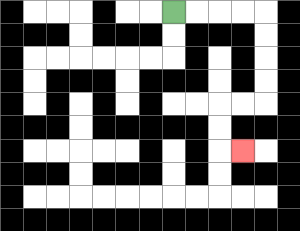{'start': '[7, 0]', 'end': '[10, 6]', 'path_directions': 'R,R,R,R,D,D,D,D,L,L,D,D,R', 'path_coordinates': '[[7, 0], [8, 0], [9, 0], [10, 0], [11, 0], [11, 1], [11, 2], [11, 3], [11, 4], [10, 4], [9, 4], [9, 5], [9, 6], [10, 6]]'}